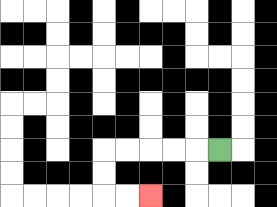{'start': '[9, 6]', 'end': '[6, 8]', 'path_directions': 'L,L,L,L,L,D,D,R,R', 'path_coordinates': '[[9, 6], [8, 6], [7, 6], [6, 6], [5, 6], [4, 6], [4, 7], [4, 8], [5, 8], [6, 8]]'}